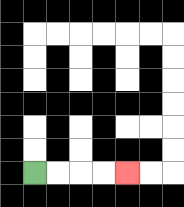{'start': '[1, 7]', 'end': '[5, 7]', 'path_directions': 'R,R,R,R', 'path_coordinates': '[[1, 7], [2, 7], [3, 7], [4, 7], [5, 7]]'}